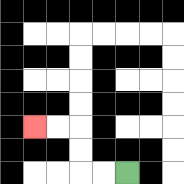{'start': '[5, 7]', 'end': '[1, 5]', 'path_directions': 'L,L,U,U,L,L', 'path_coordinates': '[[5, 7], [4, 7], [3, 7], [3, 6], [3, 5], [2, 5], [1, 5]]'}